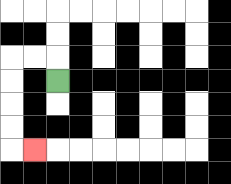{'start': '[2, 3]', 'end': '[1, 6]', 'path_directions': 'U,L,L,D,D,D,D,R', 'path_coordinates': '[[2, 3], [2, 2], [1, 2], [0, 2], [0, 3], [0, 4], [0, 5], [0, 6], [1, 6]]'}